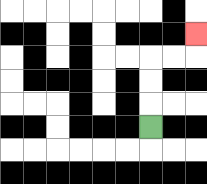{'start': '[6, 5]', 'end': '[8, 1]', 'path_directions': 'U,U,U,R,R,U', 'path_coordinates': '[[6, 5], [6, 4], [6, 3], [6, 2], [7, 2], [8, 2], [8, 1]]'}